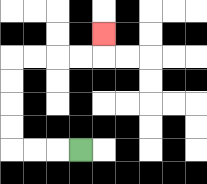{'start': '[3, 6]', 'end': '[4, 1]', 'path_directions': 'L,L,L,U,U,U,U,R,R,R,R,U', 'path_coordinates': '[[3, 6], [2, 6], [1, 6], [0, 6], [0, 5], [0, 4], [0, 3], [0, 2], [1, 2], [2, 2], [3, 2], [4, 2], [4, 1]]'}